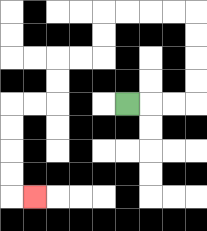{'start': '[5, 4]', 'end': '[1, 8]', 'path_directions': 'R,R,R,U,U,U,U,L,L,L,L,D,D,L,L,D,D,L,L,D,D,D,D,R', 'path_coordinates': '[[5, 4], [6, 4], [7, 4], [8, 4], [8, 3], [8, 2], [8, 1], [8, 0], [7, 0], [6, 0], [5, 0], [4, 0], [4, 1], [4, 2], [3, 2], [2, 2], [2, 3], [2, 4], [1, 4], [0, 4], [0, 5], [0, 6], [0, 7], [0, 8], [1, 8]]'}